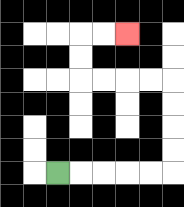{'start': '[2, 7]', 'end': '[5, 1]', 'path_directions': 'R,R,R,R,R,U,U,U,U,L,L,L,L,U,U,R,R', 'path_coordinates': '[[2, 7], [3, 7], [4, 7], [5, 7], [6, 7], [7, 7], [7, 6], [7, 5], [7, 4], [7, 3], [6, 3], [5, 3], [4, 3], [3, 3], [3, 2], [3, 1], [4, 1], [5, 1]]'}